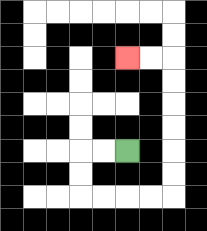{'start': '[5, 6]', 'end': '[5, 2]', 'path_directions': 'L,L,D,D,R,R,R,R,U,U,U,U,U,U,L,L', 'path_coordinates': '[[5, 6], [4, 6], [3, 6], [3, 7], [3, 8], [4, 8], [5, 8], [6, 8], [7, 8], [7, 7], [7, 6], [7, 5], [7, 4], [7, 3], [7, 2], [6, 2], [5, 2]]'}